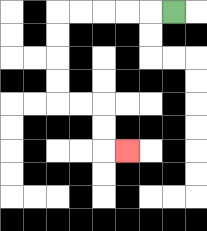{'start': '[7, 0]', 'end': '[5, 6]', 'path_directions': 'L,L,L,L,L,D,D,D,D,R,R,D,D,R', 'path_coordinates': '[[7, 0], [6, 0], [5, 0], [4, 0], [3, 0], [2, 0], [2, 1], [2, 2], [2, 3], [2, 4], [3, 4], [4, 4], [4, 5], [4, 6], [5, 6]]'}